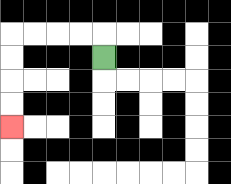{'start': '[4, 2]', 'end': '[0, 5]', 'path_directions': 'U,L,L,L,L,D,D,D,D', 'path_coordinates': '[[4, 2], [4, 1], [3, 1], [2, 1], [1, 1], [0, 1], [0, 2], [0, 3], [0, 4], [0, 5]]'}